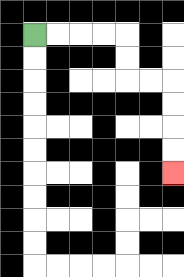{'start': '[1, 1]', 'end': '[7, 7]', 'path_directions': 'R,R,R,R,D,D,R,R,D,D,D,D', 'path_coordinates': '[[1, 1], [2, 1], [3, 1], [4, 1], [5, 1], [5, 2], [5, 3], [6, 3], [7, 3], [7, 4], [7, 5], [7, 6], [7, 7]]'}